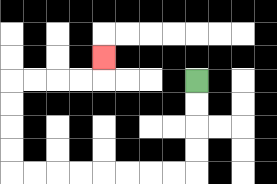{'start': '[8, 3]', 'end': '[4, 2]', 'path_directions': 'D,D,D,D,L,L,L,L,L,L,L,L,U,U,U,U,R,R,R,R,U', 'path_coordinates': '[[8, 3], [8, 4], [8, 5], [8, 6], [8, 7], [7, 7], [6, 7], [5, 7], [4, 7], [3, 7], [2, 7], [1, 7], [0, 7], [0, 6], [0, 5], [0, 4], [0, 3], [1, 3], [2, 3], [3, 3], [4, 3], [4, 2]]'}